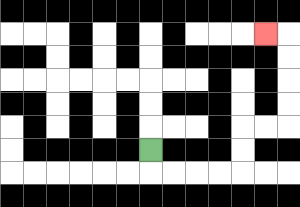{'start': '[6, 6]', 'end': '[11, 1]', 'path_directions': 'D,R,R,R,R,U,U,R,R,U,U,U,U,L', 'path_coordinates': '[[6, 6], [6, 7], [7, 7], [8, 7], [9, 7], [10, 7], [10, 6], [10, 5], [11, 5], [12, 5], [12, 4], [12, 3], [12, 2], [12, 1], [11, 1]]'}